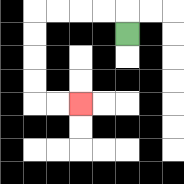{'start': '[5, 1]', 'end': '[3, 4]', 'path_directions': 'U,L,L,L,L,D,D,D,D,R,R', 'path_coordinates': '[[5, 1], [5, 0], [4, 0], [3, 0], [2, 0], [1, 0], [1, 1], [1, 2], [1, 3], [1, 4], [2, 4], [3, 4]]'}